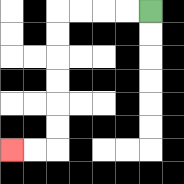{'start': '[6, 0]', 'end': '[0, 6]', 'path_directions': 'L,L,L,L,D,D,D,D,D,D,L,L', 'path_coordinates': '[[6, 0], [5, 0], [4, 0], [3, 0], [2, 0], [2, 1], [2, 2], [2, 3], [2, 4], [2, 5], [2, 6], [1, 6], [0, 6]]'}